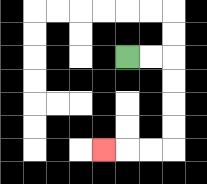{'start': '[5, 2]', 'end': '[4, 6]', 'path_directions': 'R,R,D,D,D,D,L,L,L', 'path_coordinates': '[[5, 2], [6, 2], [7, 2], [7, 3], [7, 4], [7, 5], [7, 6], [6, 6], [5, 6], [4, 6]]'}